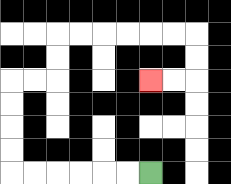{'start': '[6, 7]', 'end': '[6, 3]', 'path_directions': 'L,L,L,L,L,L,U,U,U,U,R,R,U,U,R,R,R,R,R,R,D,D,L,L', 'path_coordinates': '[[6, 7], [5, 7], [4, 7], [3, 7], [2, 7], [1, 7], [0, 7], [0, 6], [0, 5], [0, 4], [0, 3], [1, 3], [2, 3], [2, 2], [2, 1], [3, 1], [4, 1], [5, 1], [6, 1], [7, 1], [8, 1], [8, 2], [8, 3], [7, 3], [6, 3]]'}